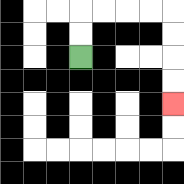{'start': '[3, 2]', 'end': '[7, 4]', 'path_directions': 'U,U,R,R,R,R,D,D,D,D', 'path_coordinates': '[[3, 2], [3, 1], [3, 0], [4, 0], [5, 0], [6, 0], [7, 0], [7, 1], [7, 2], [7, 3], [7, 4]]'}